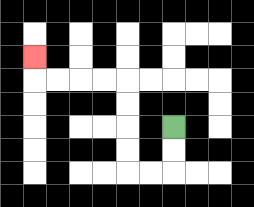{'start': '[7, 5]', 'end': '[1, 2]', 'path_directions': 'D,D,L,L,U,U,U,U,L,L,L,L,U', 'path_coordinates': '[[7, 5], [7, 6], [7, 7], [6, 7], [5, 7], [5, 6], [5, 5], [5, 4], [5, 3], [4, 3], [3, 3], [2, 3], [1, 3], [1, 2]]'}